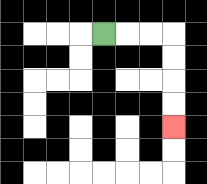{'start': '[4, 1]', 'end': '[7, 5]', 'path_directions': 'R,R,R,D,D,D,D', 'path_coordinates': '[[4, 1], [5, 1], [6, 1], [7, 1], [7, 2], [7, 3], [7, 4], [7, 5]]'}